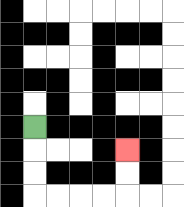{'start': '[1, 5]', 'end': '[5, 6]', 'path_directions': 'D,D,D,R,R,R,R,U,U', 'path_coordinates': '[[1, 5], [1, 6], [1, 7], [1, 8], [2, 8], [3, 8], [4, 8], [5, 8], [5, 7], [5, 6]]'}